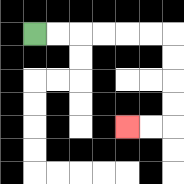{'start': '[1, 1]', 'end': '[5, 5]', 'path_directions': 'R,R,R,R,R,R,D,D,D,D,L,L', 'path_coordinates': '[[1, 1], [2, 1], [3, 1], [4, 1], [5, 1], [6, 1], [7, 1], [7, 2], [7, 3], [7, 4], [7, 5], [6, 5], [5, 5]]'}